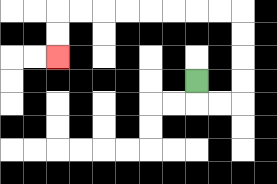{'start': '[8, 3]', 'end': '[2, 2]', 'path_directions': 'D,R,R,U,U,U,U,L,L,L,L,L,L,L,L,D,D', 'path_coordinates': '[[8, 3], [8, 4], [9, 4], [10, 4], [10, 3], [10, 2], [10, 1], [10, 0], [9, 0], [8, 0], [7, 0], [6, 0], [5, 0], [4, 0], [3, 0], [2, 0], [2, 1], [2, 2]]'}